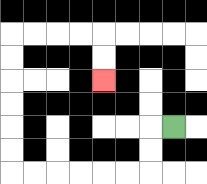{'start': '[7, 5]', 'end': '[4, 3]', 'path_directions': 'L,D,D,L,L,L,L,L,L,U,U,U,U,U,U,R,R,R,R,D,D', 'path_coordinates': '[[7, 5], [6, 5], [6, 6], [6, 7], [5, 7], [4, 7], [3, 7], [2, 7], [1, 7], [0, 7], [0, 6], [0, 5], [0, 4], [0, 3], [0, 2], [0, 1], [1, 1], [2, 1], [3, 1], [4, 1], [4, 2], [4, 3]]'}